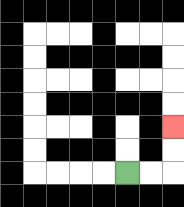{'start': '[5, 7]', 'end': '[7, 5]', 'path_directions': 'R,R,U,U', 'path_coordinates': '[[5, 7], [6, 7], [7, 7], [7, 6], [7, 5]]'}